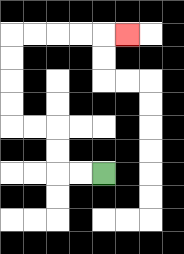{'start': '[4, 7]', 'end': '[5, 1]', 'path_directions': 'L,L,U,U,L,L,U,U,U,U,R,R,R,R,R', 'path_coordinates': '[[4, 7], [3, 7], [2, 7], [2, 6], [2, 5], [1, 5], [0, 5], [0, 4], [0, 3], [0, 2], [0, 1], [1, 1], [2, 1], [3, 1], [4, 1], [5, 1]]'}